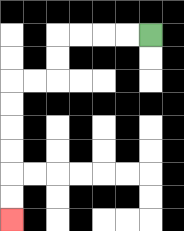{'start': '[6, 1]', 'end': '[0, 9]', 'path_directions': 'L,L,L,L,D,D,L,L,D,D,D,D,D,D', 'path_coordinates': '[[6, 1], [5, 1], [4, 1], [3, 1], [2, 1], [2, 2], [2, 3], [1, 3], [0, 3], [0, 4], [0, 5], [0, 6], [0, 7], [0, 8], [0, 9]]'}